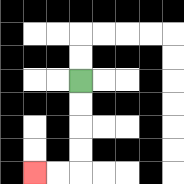{'start': '[3, 3]', 'end': '[1, 7]', 'path_directions': 'D,D,D,D,L,L', 'path_coordinates': '[[3, 3], [3, 4], [3, 5], [3, 6], [3, 7], [2, 7], [1, 7]]'}